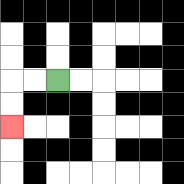{'start': '[2, 3]', 'end': '[0, 5]', 'path_directions': 'L,L,D,D', 'path_coordinates': '[[2, 3], [1, 3], [0, 3], [0, 4], [0, 5]]'}